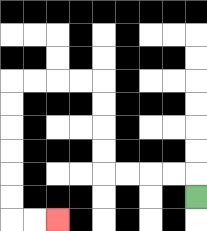{'start': '[8, 8]', 'end': '[2, 9]', 'path_directions': 'U,L,L,L,L,U,U,U,U,L,L,L,L,D,D,D,D,D,D,R,R', 'path_coordinates': '[[8, 8], [8, 7], [7, 7], [6, 7], [5, 7], [4, 7], [4, 6], [4, 5], [4, 4], [4, 3], [3, 3], [2, 3], [1, 3], [0, 3], [0, 4], [0, 5], [0, 6], [0, 7], [0, 8], [0, 9], [1, 9], [2, 9]]'}